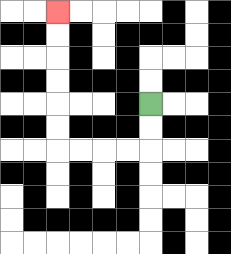{'start': '[6, 4]', 'end': '[2, 0]', 'path_directions': 'D,D,L,L,L,L,U,U,U,U,U,U', 'path_coordinates': '[[6, 4], [6, 5], [6, 6], [5, 6], [4, 6], [3, 6], [2, 6], [2, 5], [2, 4], [2, 3], [2, 2], [2, 1], [2, 0]]'}